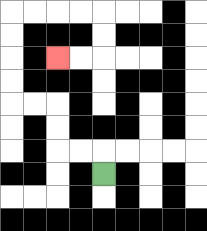{'start': '[4, 7]', 'end': '[2, 2]', 'path_directions': 'U,L,L,U,U,L,L,U,U,U,U,R,R,R,R,D,D,L,L', 'path_coordinates': '[[4, 7], [4, 6], [3, 6], [2, 6], [2, 5], [2, 4], [1, 4], [0, 4], [0, 3], [0, 2], [0, 1], [0, 0], [1, 0], [2, 0], [3, 0], [4, 0], [4, 1], [4, 2], [3, 2], [2, 2]]'}